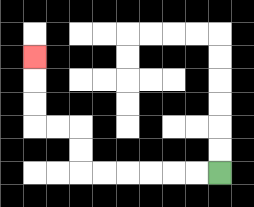{'start': '[9, 7]', 'end': '[1, 2]', 'path_directions': 'L,L,L,L,L,L,U,U,L,L,U,U,U', 'path_coordinates': '[[9, 7], [8, 7], [7, 7], [6, 7], [5, 7], [4, 7], [3, 7], [3, 6], [3, 5], [2, 5], [1, 5], [1, 4], [1, 3], [1, 2]]'}